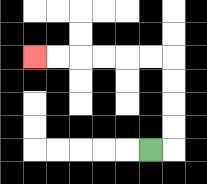{'start': '[6, 6]', 'end': '[1, 2]', 'path_directions': 'R,U,U,U,U,L,L,L,L,L,L', 'path_coordinates': '[[6, 6], [7, 6], [7, 5], [7, 4], [7, 3], [7, 2], [6, 2], [5, 2], [4, 2], [3, 2], [2, 2], [1, 2]]'}